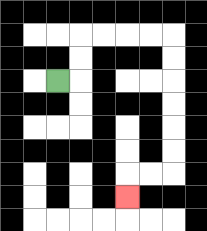{'start': '[2, 3]', 'end': '[5, 8]', 'path_directions': 'R,U,U,R,R,R,R,D,D,D,D,D,D,L,L,D', 'path_coordinates': '[[2, 3], [3, 3], [3, 2], [3, 1], [4, 1], [5, 1], [6, 1], [7, 1], [7, 2], [7, 3], [7, 4], [7, 5], [7, 6], [7, 7], [6, 7], [5, 7], [5, 8]]'}